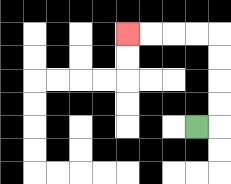{'start': '[8, 5]', 'end': '[5, 1]', 'path_directions': 'R,U,U,U,U,L,L,L,L', 'path_coordinates': '[[8, 5], [9, 5], [9, 4], [9, 3], [9, 2], [9, 1], [8, 1], [7, 1], [6, 1], [5, 1]]'}